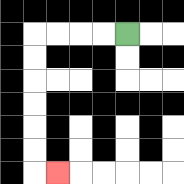{'start': '[5, 1]', 'end': '[2, 7]', 'path_directions': 'L,L,L,L,D,D,D,D,D,D,R', 'path_coordinates': '[[5, 1], [4, 1], [3, 1], [2, 1], [1, 1], [1, 2], [1, 3], [1, 4], [1, 5], [1, 6], [1, 7], [2, 7]]'}